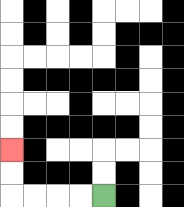{'start': '[4, 8]', 'end': '[0, 6]', 'path_directions': 'L,L,L,L,U,U', 'path_coordinates': '[[4, 8], [3, 8], [2, 8], [1, 8], [0, 8], [0, 7], [0, 6]]'}